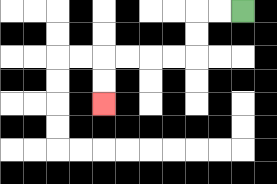{'start': '[10, 0]', 'end': '[4, 4]', 'path_directions': 'L,L,D,D,L,L,L,L,D,D', 'path_coordinates': '[[10, 0], [9, 0], [8, 0], [8, 1], [8, 2], [7, 2], [6, 2], [5, 2], [4, 2], [4, 3], [4, 4]]'}